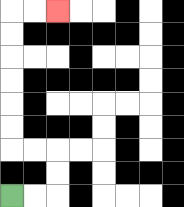{'start': '[0, 8]', 'end': '[2, 0]', 'path_directions': 'R,R,U,U,L,L,U,U,U,U,U,U,R,R', 'path_coordinates': '[[0, 8], [1, 8], [2, 8], [2, 7], [2, 6], [1, 6], [0, 6], [0, 5], [0, 4], [0, 3], [0, 2], [0, 1], [0, 0], [1, 0], [2, 0]]'}